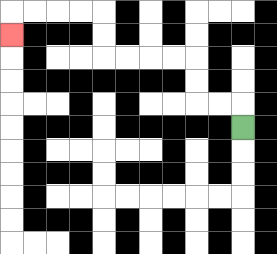{'start': '[10, 5]', 'end': '[0, 1]', 'path_directions': 'U,L,L,U,U,L,L,L,L,U,U,L,L,L,L,D', 'path_coordinates': '[[10, 5], [10, 4], [9, 4], [8, 4], [8, 3], [8, 2], [7, 2], [6, 2], [5, 2], [4, 2], [4, 1], [4, 0], [3, 0], [2, 0], [1, 0], [0, 0], [0, 1]]'}